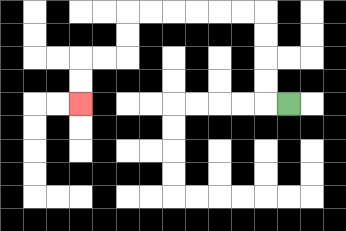{'start': '[12, 4]', 'end': '[3, 4]', 'path_directions': 'L,U,U,U,U,L,L,L,L,L,L,D,D,L,L,D,D', 'path_coordinates': '[[12, 4], [11, 4], [11, 3], [11, 2], [11, 1], [11, 0], [10, 0], [9, 0], [8, 0], [7, 0], [6, 0], [5, 0], [5, 1], [5, 2], [4, 2], [3, 2], [3, 3], [3, 4]]'}